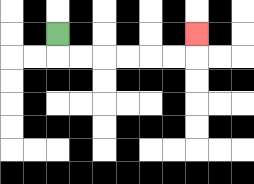{'start': '[2, 1]', 'end': '[8, 1]', 'path_directions': 'D,R,R,R,R,R,R,U', 'path_coordinates': '[[2, 1], [2, 2], [3, 2], [4, 2], [5, 2], [6, 2], [7, 2], [8, 2], [8, 1]]'}